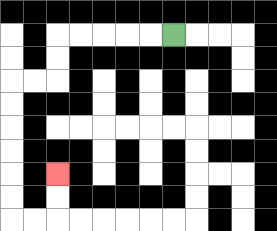{'start': '[7, 1]', 'end': '[2, 7]', 'path_directions': 'L,L,L,L,L,D,D,L,L,D,D,D,D,D,D,R,R,U,U', 'path_coordinates': '[[7, 1], [6, 1], [5, 1], [4, 1], [3, 1], [2, 1], [2, 2], [2, 3], [1, 3], [0, 3], [0, 4], [0, 5], [0, 6], [0, 7], [0, 8], [0, 9], [1, 9], [2, 9], [2, 8], [2, 7]]'}